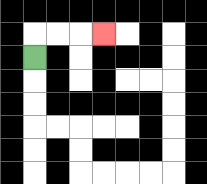{'start': '[1, 2]', 'end': '[4, 1]', 'path_directions': 'U,R,R,R', 'path_coordinates': '[[1, 2], [1, 1], [2, 1], [3, 1], [4, 1]]'}